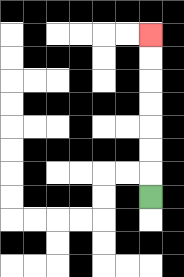{'start': '[6, 8]', 'end': '[6, 1]', 'path_directions': 'U,U,U,U,U,U,U', 'path_coordinates': '[[6, 8], [6, 7], [6, 6], [6, 5], [6, 4], [6, 3], [6, 2], [6, 1]]'}